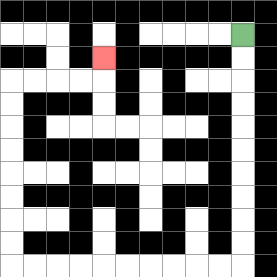{'start': '[10, 1]', 'end': '[4, 2]', 'path_directions': 'D,D,D,D,D,D,D,D,D,D,L,L,L,L,L,L,L,L,L,L,U,U,U,U,U,U,U,U,R,R,R,R,U', 'path_coordinates': '[[10, 1], [10, 2], [10, 3], [10, 4], [10, 5], [10, 6], [10, 7], [10, 8], [10, 9], [10, 10], [10, 11], [9, 11], [8, 11], [7, 11], [6, 11], [5, 11], [4, 11], [3, 11], [2, 11], [1, 11], [0, 11], [0, 10], [0, 9], [0, 8], [0, 7], [0, 6], [0, 5], [0, 4], [0, 3], [1, 3], [2, 3], [3, 3], [4, 3], [4, 2]]'}